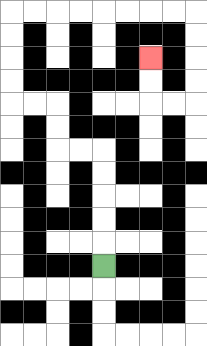{'start': '[4, 11]', 'end': '[6, 2]', 'path_directions': 'U,U,U,U,U,L,L,U,U,L,L,U,U,U,U,R,R,R,R,R,R,R,R,D,D,D,D,L,L,U,U', 'path_coordinates': '[[4, 11], [4, 10], [4, 9], [4, 8], [4, 7], [4, 6], [3, 6], [2, 6], [2, 5], [2, 4], [1, 4], [0, 4], [0, 3], [0, 2], [0, 1], [0, 0], [1, 0], [2, 0], [3, 0], [4, 0], [5, 0], [6, 0], [7, 0], [8, 0], [8, 1], [8, 2], [8, 3], [8, 4], [7, 4], [6, 4], [6, 3], [6, 2]]'}